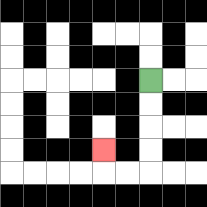{'start': '[6, 3]', 'end': '[4, 6]', 'path_directions': 'D,D,D,D,L,L,U', 'path_coordinates': '[[6, 3], [6, 4], [6, 5], [6, 6], [6, 7], [5, 7], [4, 7], [4, 6]]'}